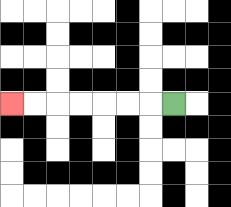{'start': '[7, 4]', 'end': '[0, 4]', 'path_directions': 'L,L,L,L,L,L,L', 'path_coordinates': '[[7, 4], [6, 4], [5, 4], [4, 4], [3, 4], [2, 4], [1, 4], [0, 4]]'}